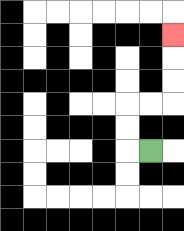{'start': '[6, 6]', 'end': '[7, 1]', 'path_directions': 'L,U,U,R,R,U,U,U', 'path_coordinates': '[[6, 6], [5, 6], [5, 5], [5, 4], [6, 4], [7, 4], [7, 3], [7, 2], [7, 1]]'}